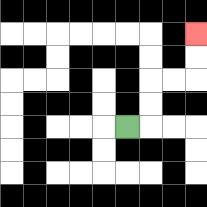{'start': '[5, 5]', 'end': '[8, 1]', 'path_directions': 'R,U,U,R,R,U,U', 'path_coordinates': '[[5, 5], [6, 5], [6, 4], [6, 3], [7, 3], [8, 3], [8, 2], [8, 1]]'}